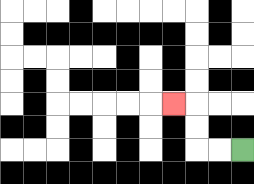{'start': '[10, 6]', 'end': '[7, 4]', 'path_directions': 'L,L,U,U,L', 'path_coordinates': '[[10, 6], [9, 6], [8, 6], [8, 5], [8, 4], [7, 4]]'}